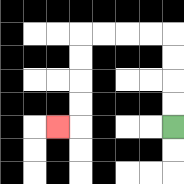{'start': '[7, 5]', 'end': '[2, 5]', 'path_directions': 'U,U,U,U,L,L,L,L,D,D,D,D,L', 'path_coordinates': '[[7, 5], [7, 4], [7, 3], [7, 2], [7, 1], [6, 1], [5, 1], [4, 1], [3, 1], [3, 2], [3, 3], [3, 4], [3, 5], [2, 5]]'}